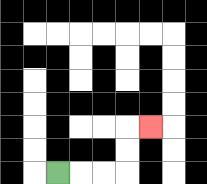{'start': '[2, 7]', 'end': '[6, 5]', 'path_directions': 'R,R,R,U,U,R', 'path_coordinates': '[[2, 7], [3, 7], [4, 7], [5, 7], [5, 6], [5, 5], [6, 5]]'}